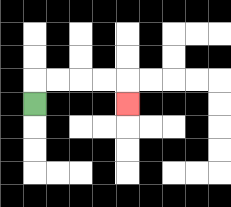{'start': '[1, 4]', 'end': '[5, 4]', 'path_directions': 'U,R,R,R,R,D', 'path_coordinates': '[[1, 4], [1, 3], [2, 3], [3, 3], [4, 3], [5, 3], [5, 4]]'}